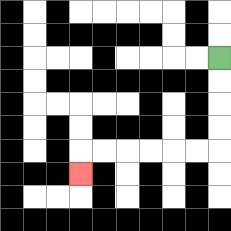{'start': '[9, 2]', 'end': '[3, 7]', 'path_directions': 'D,D,D,D,L,L,L,L,L,L,D', 'path_coordinates': '[[9, 2], [9, 3], [9, 4], [9, 5], [9, 6], [8, 6], [7, 6], [6, 6], [5, 6], [4, 6], [3, 6], [3, 7]]'}